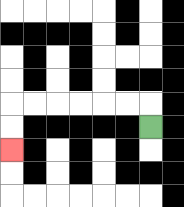{'start': '[6, 5]', 'end': '[0, 6]', 'path_directions': 'U,L,L,L,L,L,L,D,D', 'path_coordinates': '[[6, 5], [6, 4], [5, 4], [4, 4], [3, 4], [2, 4], [1, 4], [0, 4], [0, 5], [0, 6]]'}